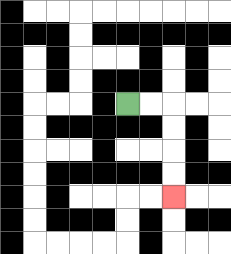{'start': '[5, 4]', 'end': '[7, 8]', 'path_directions': 'R,R,D,D,D,D', 'path_coordinates': '[[5, 4], [6, 4], [7, 4], [7, 5], [7, 6], [7, 7], [7, 8]]'}